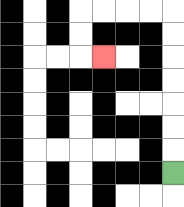{'start': '[7, 7]', 'end': '[4, 2]', 'path_directions': 'U,U,U,U,U,U,U,L,L,L,L,D,D,R', 'path_coordinates': '[[7, 7], [7, 6], [7, 5], [7, 4], [7, 3], [7, 2], [7, 1], [7, 0], [6, 0], [5, 0], [4, 0], [3, 0], [3, 1], [3, 2], [4, 2]]'}